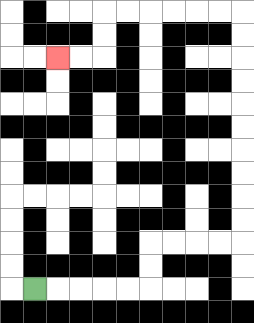{'start': '[1, 12]', 'end': '[2, 2]', 'path_directions': 'R,R,R,R,R,U,U,R,R,R,R,U,U,U,U,U,U,U,U,U,U,L,L,L,L,L,L,D,D,L,L', 'path_coordinates': '[[1, 12], [2, 12], [3, 12], [4, 12], [5, 12], [6, 12], [6, 11], [6, 10], [7, 10], [8, 10], [9, 10], [10, 10], [10, 9], [10, 8], [10, 7], [10, 6], [10, 5], [10, 4], [10, 3], [10, 2], [10, 1], [10, 0], [9, 0], [8, 0], [7, 0], [6, 0], [5, 0], [4, 0], [4, 1], [4, 2], [3, 2], [2, 2]]'}